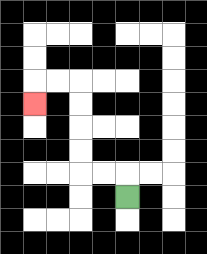{'start': '[5, 8]', 'end': '[1, 4]', 'path_directions': 'U,L,L,U,U,U,U,L,L,D', 'path_coordinates': '[[5, 8], [5, 7], [4, 7], [3, 7], [3, 6], [3, 5], [3, 4], [3, 3], [2, 3], [1, 3], [1, 4]]'}